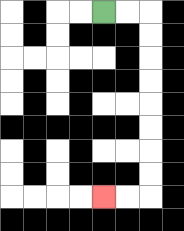{'start': '[4, 0]', 'end': '[4, 8]', 'path_directions': 'R,R,D,D,D,D,D,D,D,D,L,L', 'path_coordinates': '[[4, 0], [5, 0], [6, 0], [6, 1], [6, 2], [6, 3], [6, 4], [6, 5], [6, 6], [6, 7], [6, 8], [5, 8], [4, 8]]'}